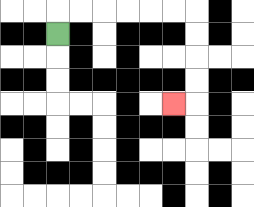{'start': '[2, 1]', 'end': '[7, 4]', 'path_directions': 'U,R,R,R,R,R,R,D,D,D,D,L', 'path_coordinates': '[[2, 1], [2, 0], [3, 0], [4, 0], [5, 0], [6, 0], [7, 0], [8, 0], [8, 1], [8, 2], [8, 3], [8, 4], [7, 4]]'}